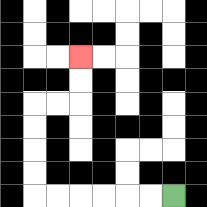{'start': '[7, 8]', 'end': '[3, 2]', 'path_directions': 'L,L,L,L,L,L,U,U,U,U,R,R,U,U', 'path_coordinates': '[[7, 8], [6, 8], [5, 8], [4, 8], [3, 8], [2, 8], [1, 8], [1, 7], [1, 6], [1, 5], [1, 4], [2, 4], [3, 4], [3, 3], [3, 2]]'}